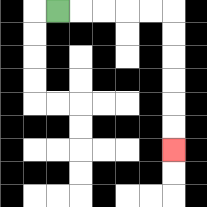{'start': '[2, 0]', 'end': '[7, 6]', 'path_directions': 'R,R,R,R,R,D,D,D,D,D,D', 'path_coordinates': '[[2, 0], [3, 0], [4, 0], [5, 0], [6, 0], [7, 0], [7, 1], [7, 2], [7, 3], [7, 4], [7, 5], [7, 6]]'}